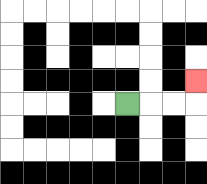{'start': '[5, 4]', 'end': '[8, 3]', 'path_directions': 'R,R,R,U', 'path_coordinates': '[[5, 4], [6, 4], [7, 4], [8, 4], [8, 3]]'}